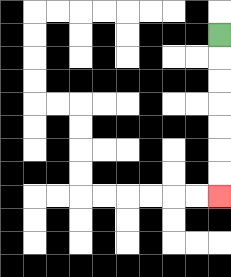{'start': '[9, 1]', 'end': '[9, 8]', 'path_directions': 'D,D,D,D,D,D,D', 'path_coordinates': '[[9, 1], [9, 2], [9, 3], [9, 4], [9, 5], [9, 6], [9, 7], [9, 8]]'}